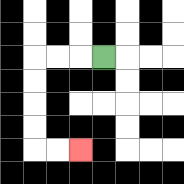{'start': '[4, 2]', 'end': '[3, 6]', 'path_directions': 'L,L,L,D,D,D,D,R,R', 'path_coordinates': '[[4, 2], [3, 2], [2, 2], [1, 2], [1, 3], [1, 4], [1, 5], [1, 6], [2, 6], [3, 6]]'}